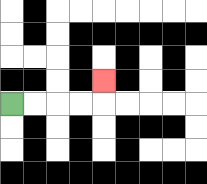{'start': '[0, 4]', 'end': '[4, 3]', 'path_directions': 'R,R,R,R,U', 'path_coordinates': '[[0, 4], [1, 4], [2, 4], [3, 4], [4, 4], [4, 3]]'}